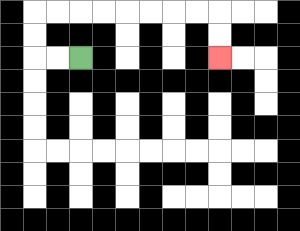{'start': '[3, 2]', 'end': '[9, 2]', 'path_directions': 'L,L,U,U,R,R,R,R,R,R,R,R,D,D', 'path_coordinates': '[[3, 2], [2, 2], [1, 2], [1, 1], [1, 0], [2, 0], [3, 0], [4, 0], [5, 0], [6, 0], [7, 0], [8, 0], [9, 0], [9, 1], [9, 2]]'}